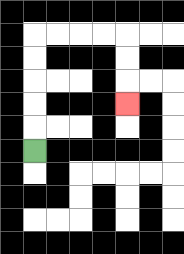{'start': '[1, 6]', 'end': '[5, 4]', 'path_directions': 'U,U,U,U,U,R,R,R,R,D,D,D', 'path_coordinates': '[[1, 6], [1, 5], [1, 4], [1, 3], [1, 2], [1, 1], [2, 1], [3, 1], [4, 1], [5, 1], [5, 2], [5, 3], [5, 4]]'}